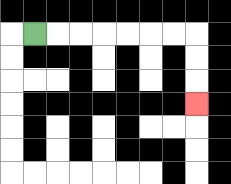{'start': '[1, 1]', 'end': '[8, 4]', 'path_directions': 'R,R,R,R,R,R,R,D,D,D', 'path_coordinates': '[[1, 1], [2, 1], [3, 1], [4, 1], [5, 1], [6, 1], [7, 1], [8, 1], [8, 2], [8, 3], [8, 4]]'}